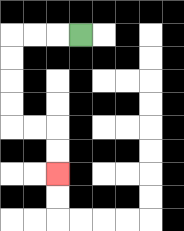{'start': '[3, 1]', 'end': '[2, 7]', 'path_directions': 'L,L,L,D,D,D,D,R,R,D,D', 'path_coordinates': '[[3, 1], [2, 1], [1, 1], [0, 1], [0, 2], [0, 3], [0, 4], [0, 5], [1, 5], [2, 5], [2, 6], [2, 7]]'}